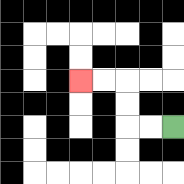{'start': '[7, 5]', 'end': '[3, 3]', 'path_directions': 'L,L,U,U,L,L', 'path_coordinates': '[[7, 5], [6, 5], [5, 5], [5, 4], [5, 3], [4, 3], [3, 3]]'}